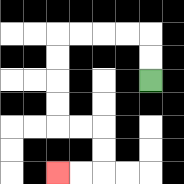{'start': '[6, 3]', 'end': '[2, 7]', 'path_directions': 'U,U,L,L,L,L,D,D,D,D,R,R,D,D,L,L', 'path_coordinates': '[[6, 3], [6, 2], [6, 1], [5, 1], [4, 1], [3, 1], [2, 1], [2, 2], [2, 3], [2, 4], [2, 5], [3, 5], [4, 5], [4, 6], [4, 7], [3, 7], [2, 7]]'}